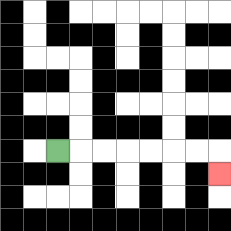{'start': '[2, 6]', 'end': '[9, 7]', 'path_directions': 'R,R,R,R,R,R,R,D', 'path_coordinates': '[[2, 6], [3, 6], [4, 6], [5, 6], [6, 6], [7, 6], [8, 6], [9, 6], [9, 7]]'}